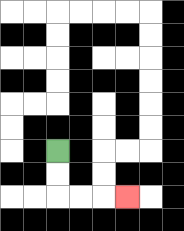{'start': '[2, 6]', 'end': '[5, 8]', 'path_directions': 'D,D,R,R,R', 'path_coordinates': '[[2, 6], [2, 7], [2, 8], [3, 8], [4, 8], [5, 8]]'}